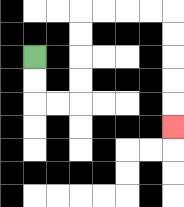{'start': '[1, 2]', 'end': '[7, 5]', 'path_directions': 'D,D,R,R,U,U,U,U,R,R,R,R,D,D,D,D,D', 'path_coordinates': '[[1, 2], [1, 3], [1, 4], [2, 4], [3, 4], [3, 3], [3, 2], [3, 1], [3, 0], [4, 0], [5, 0], [6, 0], [7, 0], [7, 1], [7, 2], [7, 3], [7, 4], [7, 5]]'}